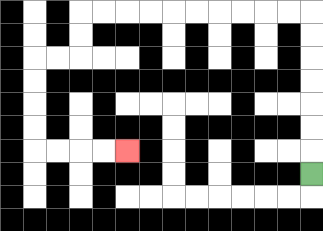{'start': '[13, 7]', 'end': '[5, 6]', 'path_directions': 'U,U,U,U,U,U,U,L,L,L,L,L,L,L,L,L,L,D,D,L,L,D,D,D,D,R,R,R,R', 'path_coordinates': '[[13, 7], [13, 6], [13, 5], [13, 4], [13, 3], [13, 2], [13, 1], [13, 0], [12, 0], [11, 0], [10, 0], [9, 0], [8, 0], [7, 0], [6, 0], [5, 0], [4, 0], [3, 0], [3, 1], [3, 2], [2, 2], [1, 2], [1, 3], [1, 4], [1, 5], [1, 6], [2, 6], [3, 6], [4, 6], [5, 6]]'}